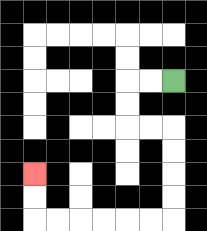{'start': '[7, 3]', 'end': '[1, 7]', 'path_directions': 'L,L,D,D,R,R,D,D,D,D,L,L,L,L,L,L,U,U', 'path_coordinates': '[[7, 3], [6, 3], [5, 3], [5, 4], [5, 5], [6, 5], [7, 5], [7, 6], [7, 7], [7, 8], [7, 9], [6, 9], [5, 9], [4, 9], [3, 9], [2, 9], [1, 9], [1, 8], [1, 7]]'}